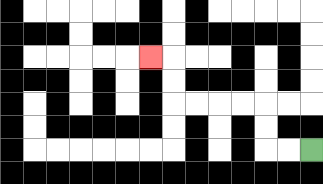{'start': '[13, 6]', 'end': '[6, 2]', 'path_directions': 'L,L,U,U,L,L,L,L,U,U,L', 'path_coordinates': '[[13, 6], [12, 6], [11, 6], [11, 5], [11, 4], [10, 4], [9, 4], [8, 4], [7, 4], [7, 3], [7, 2], [6, 2]]'}